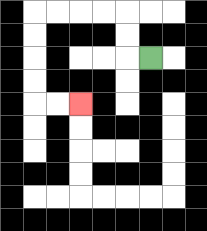{'start': '[6, 2]', 'end': '[3, 4]', 'path_directions': 'L,U,U,L,L,L,L,D,D,D,D,R,R', 'path_coordinates': '[[6, 2], [5, 2], [5, 1], [5, 0], [4, 0], [3, 0], [2, 0], [1, 0], [1, 1], [1, 2], [1, 3], [1, 4], [2, 4], [3, 4]]'}